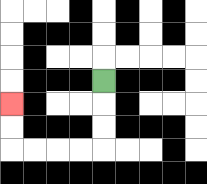{'start': '[4, 3]', 'end': '[0, 4]', 'path_directions': 'D,D,D,L,L,L,L,U,U', 'path_coordinates': '[[4, 3], [4, 4], [4, 5], [4, 6], [3, 6], [2, 6], [1, 6], [0, 6], [0, 5], [0, 4]]'}